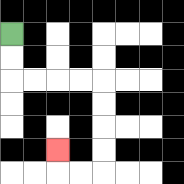{'start': '[0, 1]', 'end': '[2, 6]', 'path_directions': 'D,D,R,R,R,R,D,D,D,D,L,L,U', 'path_coordinates': '[[0, 1], [0, 2], [0, 3], [1, 3], [2, 3], [3, 3], [4, 3], [4, 4], [4, 5], [4, 6], [4, 7], [3, 7], [2, 7], [2, 6]]'}